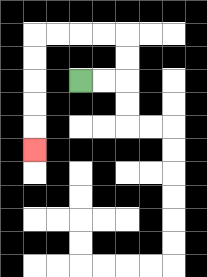{'start': '[3, 3]', 'end': '[1, 6]', 'path_directions': 'R,R,U,U,L,L,L,L,D,D,D,D,D', 'path_coordinates': '[[3, 3], [4, 3], [5, 3], [5, 2], [5, 1], [4, 1], [3, 1], [2, 1], [1, 1], [1, 2], [1, 3], [1, 4], [1, 5], [1, 6]]'}